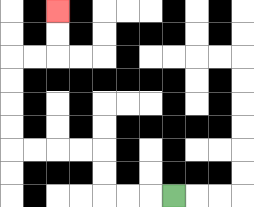{'start': '[7, 8]', 'end': '[2, 0]', 'path_directions': 'L,L,L,U,U,L,L,L,L,U,U,U,U,R,R,U,U', 'path_coordinates': '[[7, 8], [6, 8], [5, 8], [4, 8], [4, 7], [4, 6], [3, 6], [2, 6], [1, 6], [0, 6], [0, 5], [0, 4], [0, 3], [0, 2], [1, 2], [2, 2], [2, 1], [2, 0]]'}